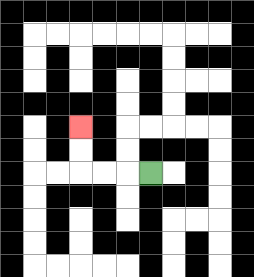{'start': '[6, 7]', 'end': '[3, 5]', 'path_directions': 'L,L,L,U,U', 'path_coordinates': '[[6, 7], [5, 7], [4, 7], [3, 7], [3, 6], [3, 5]]'}